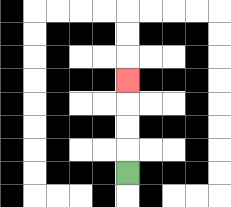{'start': '[5, 7]', 'end': '[5, 3]', 'path_directions': 'U,U,U,U', 'path_coordinates': '[[5, 7], [5, 6], [5, 5], [5, 4], [5, 3]]'}